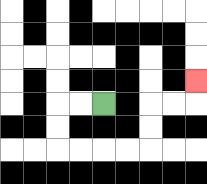{'start': '[4, 4]', 'end': '[8, 3]', 'path_directions': 'L,L,D,D,R,R,R,R,U,U,R,R,U', 'path_coordinates': '[[4, 4], [3, 4], [2, 4], [2, 5], [2, 6], [3, 6], [4, 6], [5, 6], [6, 6], [6, 5], [6, 4], [7, 4], [8, 4], [8, 3]]'}